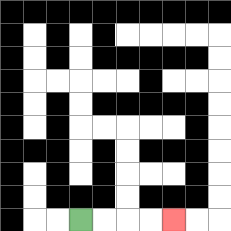{'start': '[3, 9]', 'end': '[7, 9]', 'path_directions': 'R,R,R,R', 'path_coordinates': '[[3, 9], [4, 9], [5, 9], [6, 9], [7, 9]]'}